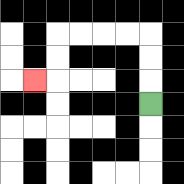{'start': '[6, 4]', 'end': '[1, 3]', 'path_directions': 'U,U,U,L,L,L,L,D,D,L', 'path_coordinates': '[[6, 4], [6, 3], [6, 2], [6, 1], [5, 1], [4, 1], [3, 1], [2, 1], [2, 2], [2, 3], [1, 3]]'}